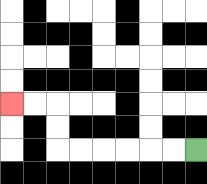{'start': '[8, 6]', 'end': '[0, 4]', 'path_directions': 'L,L,L,L,L,L,U,U,L,L', 'path_coordinates': '[[8, 6], [7, 6], [6, 6], [5, 6], [4, 6], [3, 6], [2, 6], [2, 5], [2, 4], [1, 4], [0, 4]]'}